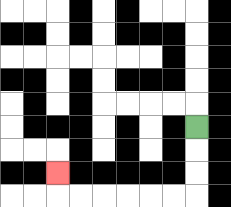{'start': '[8, 5]', 'end': '[2, 7]', 'path_directions': 'D,D,D,L,L,L,L,L,L,U', 'path_coordinates': '[[8, 5], [8, 6], [8, 7], [8, 8], [7, 8], [6, 8], [5, 8], [4, 8], [3, 8], [2, 8], [2, 7]]'}